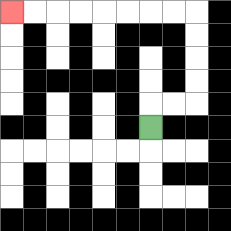{'start': '[6, 5]', 'end': '[0, 0]', 'path_directions': 'U,R,R,U,U,U,U,L,L,L,L,L,L,L,L', 'path_coordinates': '[[6, 5], [6, 4], [7, 4], [8, 4], [8, 3], [8, 2], [8, 1], [8, 0], [7, 0], [6, 0], [5, 0], [4, 0], [3, 0], [2, 0], [1, 0], [0, 0]]'}